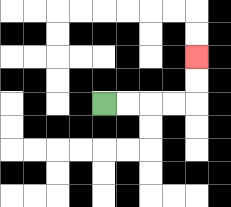{'start': '[4, 4]', 'end': '[8, 2]', 'path_directions': 'R,R,R,R,U,U', 'path_coordinates': '[[4, 4], [5, 4], [6, 4], [7, 4], [8, 4], [8, 3], [8, 2]]'}